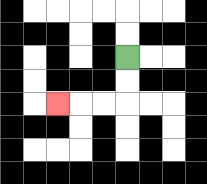{'start': '[5, 2]', 'end': '[2, 4]', 'path_directions': 'D,D,L,L,L', 'path_coordinates': '[[5, 2], [5, 3], [5, 4], [4, 4], [3, 4], [2, 4]]'}